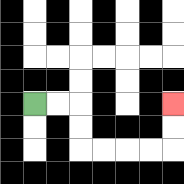{'start': '[1, 4]', 'end': '[7, 4]', 'path_directions': 'R,R,D,D,R,R,R,R,U,U', 'path_coordinates': '[[1, 4], [2, 4], [3, 4], [3, 5], [3, 6], [4, 6], [5, 6], [6, 6], [7, 6], [7, 5], [7, 4]]'}